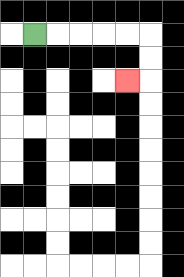{'start': '[1, 1]', 'end': '[5, 3]', 'path_directions': 'R,R,R,R,R,D,D,L', 'path_coordinates': '[[1, 1], [2, 1], [3, 1], [4, 1], [5, 1], [6, 1], [6, 2], [6, 3], [5, 3]]'}